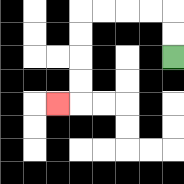{'start': '[7, 2]', 'end': '[2, 4]', 'path_directions': 'U,U,L,L,L,L,D,D,D,D,L', 'path_coordinates': '[[7, 2], [7, 1], [7, 0], [6, 0], [5, 0], [4, 0], [3, 0], [3, 1], [3, 2], [3, 3], [3, 4], [2, 4]]'}